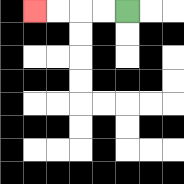{'start': '[5, 0]', 'end': '[1, 0]', 'path_directions': 'L,L,L,L', 'path_coordinates': '[[5, 0], [4, 0], [3, 0], [2, 0], [1, 0]]'}